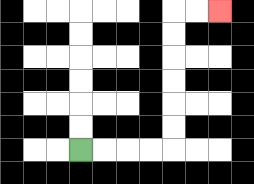{'start': '[3, 6]', 'end': '[9, 0]', 'path_directions': 'R,R,R,R,U,U,U,U,U,U,R,R', 'path_coordinates': '[[3, 6], [4, 6], [5, 6], [6, 6], [7, 6], [7, 5], [7, 4], [7, 3], [7, 2], [7, 1], [7, 0], [8, 0], [9, 0]]'}